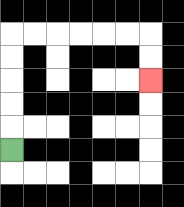{'start': '[0, 6]', 'end': '[6, 3]', 'path_directions': 'U,U,U,U,U,R,R,R,R,R,R,D,D', 'path_coordinates': '[[0, 6], [0, 5], [0, 4], [0, 3], [0, 2], [0, 1], [1, 1], [2, 1], [3, 1], [4, 1], [5, 1], [6, 1], [6, 2], [6, 3]]'}